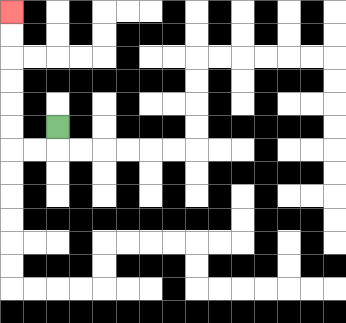{'start': '[2, 5]', 'end': '[0, 0]', 'path_directions': 'D,L,L,U,U,U,U,U,U', 'path_coordinates': '[[2, 5], [2, 6], [1, 6], [0, 6], [0, 5], [0, 4], [0, 3], [0, 2], [0, 1], [0, 0]]'}